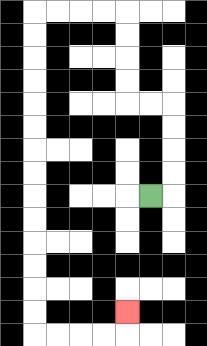{'start': '[6, 8]', 'end': '[5, 13]', 'path_directions': 'R,U,U,U,U,L,L,U,U,U,U,L,L,L,L,D,D,D,D,D,D,D,D,D,D,D,D,D,D,R,R,R,R,U', 'path_coordinates': '[[6, 8], [7, 8], [7, 7], [7, 6], [7, 5], [7, 4], [6, 4], [5, 4], [5, 3], [5, 2], [5, 1], [5, 0], [4, 0], [3, 0], [2, 0], [1, 0], [1, 1], [1, 2], [1, 3], [1, 4], [1, 5], [1, 6], [1, 7], [1, 8], [1, 9], [1, 10], [1, 11], [1, 12], [1, 13], [1, 14], [2, 14], [3, 14], [4, 14], [5, 14], [5, 13]]'}